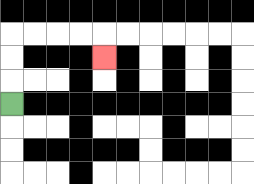{'start': '[0, 4]', 'end': '[4, 2]', 'path_directions': 'U,U,U,R,R,R,R,D', 'path_coordinates': '[[0, 4], [0, 3], [0, 2], [0, 1], [1, 1], [2, 1], [3, 1], [4, 1], [4, 2]]'}